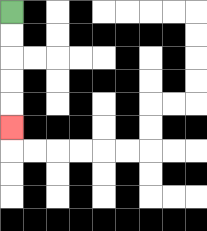{'start': '[0, 0]', 'end': '[0, 5]', 'path_directions': 'D,D,D,D,D', 'path_coordinates': '[[0, 0], [0, 1], [0, 2], [0, 3], [0, 4], [0, 5]]'}